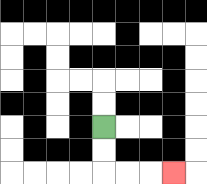{'start': '[4, 5]', 'end': '[7, 7]', 'path_directions': 'D,D,R,R,R', 'path_coordinates': '[[4, 5], [4, 6], [4, 7], [5, 7], [6, 7], [7, 7]]'}